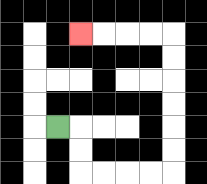{'start': '[2, 5]', 'end': '[3, 1]', 'path_directions': 'R,D,D,R,R,R,R,U,U,U,U,U,U,L,L,L,L', 'path_coordinates': '[[2, 5], [3, 5], [3, 6], [3, 7], [4, 7], [5, 7], [6, 7], [7, 7], [7, 6], [7, 5], [7, 4], [7, 3], [7, 2], [7, 1], [6, 1], [5, 1], [4, 1], [3, 1]]'}